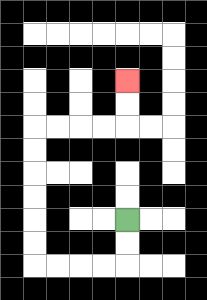{'start': '[5, 9]', 'end': '[5, 3]', 'path_directions': 'D,D,L,L,L,L,U,U,U,U,U,U,R,R,R,R,U,U', 'path_coordinates': '[[5, 9], [5, 10], [5, 11], [4, 11], [3, 11], [2, 11], [1, 11], [1, 10], [1, 9], [1, 8], [1, 7], [1, 6], [1, 5], [2, 5], [3, 5], [4, 5], [5, 5], [5, 4], [5, 3]]'}